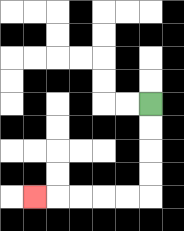{'start': '[6, 4]', 'end': '[1, 8]', 'path_directions': 'D,D,D,D,L,L,L,L,L', 'path_coordinates': '[[6, 4], [6, 5], [6, 6], [6, 7], [6, 8], [5, 8], [4, 8], [3, 8], [2, 8], [1, 8]]'}